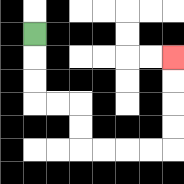{'start': '[1, 1]', 'end': '[7, 2]', 'path_directions': 'D,D,D,R,R,D,D,R,R,R,R,U,U,U,U', 'path_coordinates': '[[1, 1], [1, 2], [1, 3], [1, 4], [2, 4], [3, 4], [3, 5], [3, 6], [4, 6], [5, 6], [6, 6], [7, 6], [7, 5], [7, 4], [7, 3], [7, 2]]'}